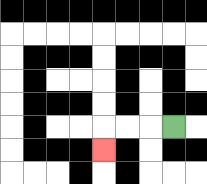{'start': '[7, 5]', 'end': '[4, 6]', 'path_directions': 'L,L,L,D', 'path_coordinates': '[[7, 5], [6, 5], [5, 5], [4, 5], [4, 6]]'}